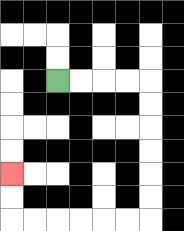{'start': '[2, 3]', 'end': '[0, 7]', 'path_directions': 'R,R,R,R,D,D,D,D,D,D,L,L,L,L,L,L,U,U', 'path_coordinates': '[[2, 3], [3, 3], [4, 3], [5, 3], [6, 3], [6, 4], [6, 5], [6, 6], [6, 7], [6, 8], [6, 9], [5, 9], [4, 9], [3, 9], [2, 9], [1, 9], [0, 9], [0, 8], [0, 7]]'}